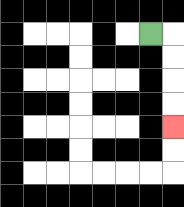{'start': '[6, 1]', 'end': '[7, 5]', 'path_directions': 'R,D,D,D,D', 'path_coordinates': '[[6, 1], [7, 1], [7, 2], [7, 3], [7, 4], [7, 5]]'}